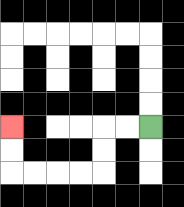{'start': '[6, 5]', 'end': '[0, 5]', 'path_directions': 'L,L,D,D,L,L,L,L,U,U', 'path_coordinates': '[[6, 5], [5, 5], [4, 5], [4, 6], [4, 7], [3, 7], [2, 7], [1, 7], [0, 7], [0, 6], [0, 5]]'}